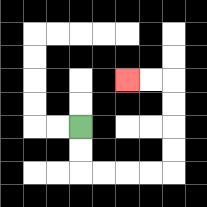{'start': '[3, 5]', 'end': '[5, 3]', 'path_directions': 'D,D,R,R,R,R,U,U,U,U,L,L', 'path_coordinates': '[[3, 5], [3, 6], [3, 7], [4, 7], [5, 7], [6, 7], [7, 7], [7, 6], [7, 5], [7, 4], [7, 3], [6, 3], [5, 3]]'}